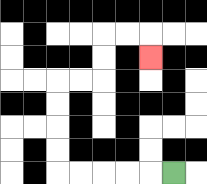{'start': '[7, 7]', 'end': '[6, 2]', 'path_directions': 'L,L,L,L,L,U,U,U,U,R,R,U,U,R,R,D', 'path_coordinates': '[[7, 7], [6, 7], [5, 7], [4, 7], [3, 7], [2, 7], [2, 6], [2, 5], [2, 4], [2, 3], [3, 3], [4, 3], [4, 2], [4, 1], [5, 1], [6, 1], [6, 2]]'}